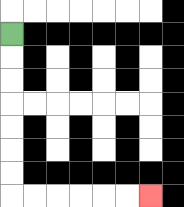{'start': '[0, 1]', 'end': '[6, 8]', 'path_directions': 'D,D,D,D,D,D,D,R,R,R,R,R,R', 'path_coordinates': '[[0, 1], [0, 2], [0, 3], [0, 4], [0, 5], [0, 6], [0, 7], [0, 8], [1, 8], [2, 8], [3, 8], [4, 8], [5, 8], [6, 8]]'}